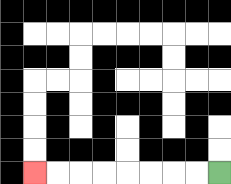{'start': '[9, 7]', 'end': '[1, 7]', 'path_directions': 'L,L,L,L,L,L,L,L', 'path_coordinates': '[[9, 7], [8, 7], [7, 7], [6, 7], [5, 7], [4, 7], [3, 7], [2, 7], [1, 7]]'}